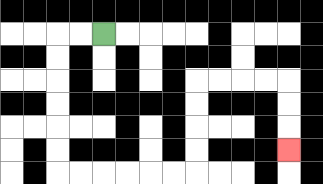{'start': '[4, 1]', 'end': '[12, 6]', 'path_directions': 'L,L,D,D,D,D,D,D,R,R,R,R,R,R,U,U,U,U,R,R,R,R,D,D,D', 'path_coordinates': '[[4, 1], [3, 1], [2, 1], [2, 2], [2, 3], [2, 4], [2, 5], [2, 6], [2, 7], [3, 7], [4, 7], [5, 7], [6, 7], [7, 7], [8, 7], [8, 6], [8, 5], [8, 4], [8, 3], [9, 3], [10, 3], [11, 3], [12, 3], [12, 4], [12, 5], [12, 6]]'}